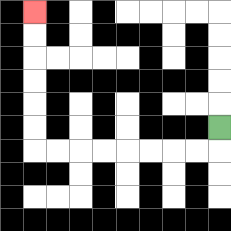{'start': '[9, 5]', 'end': '[1, 0]', 'path_directions': 'D,L,L,L,L,L,L,L,L,U,U,U,U,U,U', 'path_coordinates': '[[9, 5], [9, 6], [8, 6], [7, 6], [6, 6], [5, 6], [4, 6], [3, 6], [2, 6], [1, 6], [1, 5], [1, 4], [1, 3], [1, 2], [1, 1], [1, 0]]'}